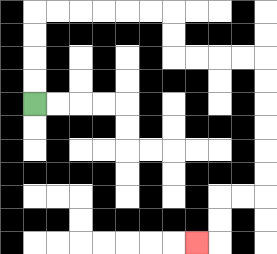{'start': '[1, 4]', 'end': '[8, 10]', 'path_directions': 'U,U,U,U,R,R,R,R,R,R,D,D,R,R,R,R,D,D,D,D,D,D,L,L,D,D,L', 'path_coordinates': '[[1, 4], [1, 3], [1, 2], [1, 1], [1, 0], [2, 0], [3, 0], [4, 0], [5, 0], [6, 0], [7, 0], [7, 1], [7, 2], [8, 2], [9, 2], [10, 2], [11, 2], [11, 3], [11, 4], [11, 5], [11, 6], [11, 7], [11, 8], [10, 8], [9, 8], [9, 9], [9, 10], [8, 10]]'}